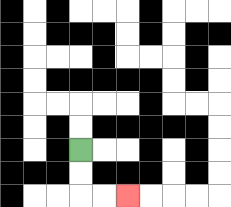{'start': '[3, 6]', 'end': '[5, 8]', 'path_directions': 'D,D,R,R', 'path_coordinates': '[[3, 6], [3, 7], [3, 8], [4, 8], [5, 8]]'}